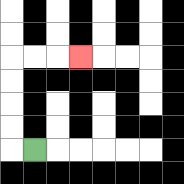{'start': '[1, 6]', 'end': '[3, 2]', 'path_directions': 'L,U,U,U,U,R,R,R', 'path_coordinates': '[[1, 6], [0, 6], [0, 5], [0, 4], [0, 3], [0, 2], [1, 2], [2, 2], [3, 2]]'}